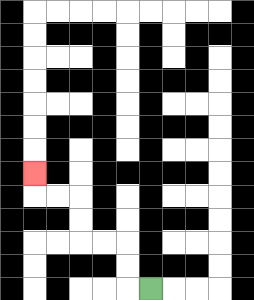{'start': '[6, 12]', 'end': '[1, 7]', 'path_directions': 'L,U,U,L,L,U,U,L,L,U', 'path_coordinates': '[[6, 12], [5, 12], [5, 11], [5, 10], [4, 10], [3, 10], [3, 9], [3, 8], [2, 8], [1, 8], [1, 7]]'}